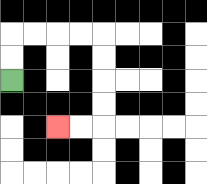{'start': '[0, 3]', 'end': '[2, 5]', 'path_directions': 'U,U,R,R,R,R,D,D,D,D,L,L', 'path_coordinates': '[[0, 3], [0, 2], [0, 1], [1, 1], [2, 1], [3, 1], [4, 1], [4, 2], [4, 3], [4, 4], [4, 5], [3, 5], [2, 5]]'}